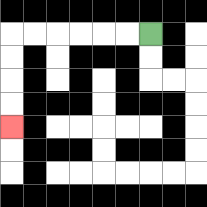{'start': '[6, 1]', 'end': '[0, 5]', 'path_directions': 'L,L,L,L,L,L,D,D,D,D', 'path_coordinates': '[[6, 1], [5, 1], [4, 1], [3, 1], [2, 1], [1, 1], [0, 1], [0, 2], [0, 3], [0, 4], [0, 5]]'}